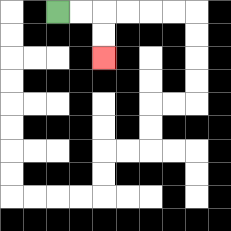{'start': '[2, 0]', 'end': '[4, 2]', 'path_directions': 'R,R,D,D', 'path_coordinates': '[[2, 0], [3, 0], [4, 0], [4, 1], [4, 2]]'}